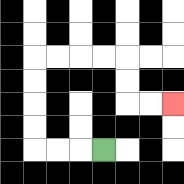{'start': '[4, 6]', 'end': '[7, 4]', 'path_directions': 'L,L,L,U,U,U,U,R,R,R,R,D,D,R,R', 'path_coordinates': '[[4, 6], [3, 6], [2, 6], [1, 6], [1, 5], [1, 4], [1, 3], [1, 2], [2, 2], [3, 2], [4, 2], [5, 2], [5, 3], [5, 4], [6, 4], [7, 4]]'}